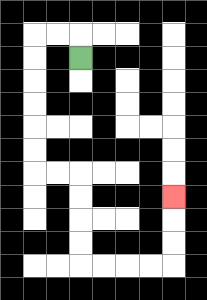{'start': '[3, 2]', 'end': '[7, 8]', 'path_directions': 'U,L,L,D,D,D,D,D,D,R,R,D,D,D,D,R,R,R,R,U,U,U', 'path_coordinates': '[[3, 2], [3, 1], [2, 1], [1, 1], [1, 2], [1, 3], [1, 4], [1, 5], [1, 6], [1, 7], [2, 7], [3, 7], [3, 8], [3, 9], [3, 10], [3, 11], [4, 11], [5, 11], [6, 11], [7, 11], [7, 10], [7, 9], [7, 8]]'}